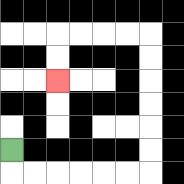{'start': '[0, 6]', 'end': '[2, 3]', 'path_directions': 'D,R,R,R,R,R,R,U,U,U,U,U,U,L,L,L,L,D,D', 'path_coordinates': '[[0, 6], [0, 7], [1, 7], [2, 7], [3, 7], [4, 7], [5, 7], [6, 7], [6, 6], [6, 5], [6, 4], [6, 3], [6, 2], [6, 1], [5, 1], [4, 1], [3, 1], [2, 1], [2, 2], [2, 3]]'}